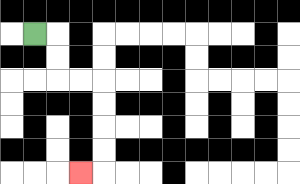{'start': '[1, 1]', 'end': '[3, 7]', 'path_directions': 'R,D,D,R,R,D,D,D,D,L', 'path_coordinates': '[[1, 1], [2, 1], [2, 2], [2, 3], [3, 3], [4, 3], [4, 4], [4, 5], [4, 6], [4, 7], [3, 7]]'}